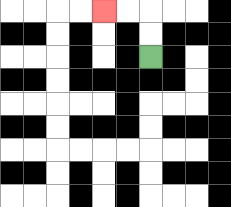{'start': '[6, 2]', 'end': '[4, 0]', 'path_directions': 'U,U,L,L', 'path_coordinates': '[[6, 2], [6, 1], [6, 0], [5, 0], [4, 0]]'}